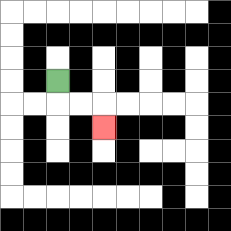{'start': '[2, 3]', 'end': '[4, 5]', 'path_directions': 'D,R,R,D', 'path_coordinates': '[[2, 3], [2, 4], [3, 4], [4, 4], [4, 5]]'}